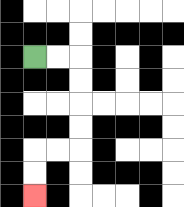{'start': '[1, 2]', 'end': '[1, 8]', 'path_directions': 'R,R,D,D,D,D,L,L,D,D', 'path_coordinates': '[[1, 2], [2, 2], [3, 2], [3, 3], [3, 4], [3, 5], [3, 6], [2, 6], [1, 6], [1, 7], [1, 8]]'}